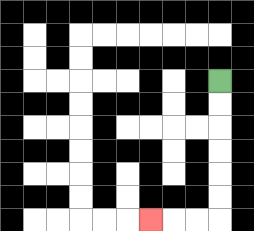{'start': '[9, 3]', 'end': '[6, 9]', 'path_directions': 'D,D,D,D,D,D,L,L,L', 'path_coordinates': '[[9, 3], [9, 4], [9, 5], [9, 6], [9, 7], [9, 8], [9, 9], [8, 9], [7, 9], [6, 9]]'}